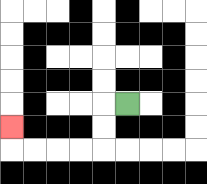{'start': '[5, 4]', 'end': '[0, 5]', 'path_directions': 'L,D,D,L,L,L,L,U', 'path_coordinates': '[[5, 4], [4, 4], [4, 5], [4, 6], [3, 6], [2, 6], [1, 6], [0, 6], [0, 5]]'}